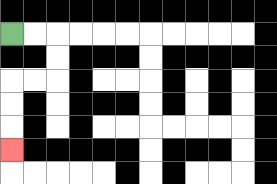{'start': '[0, 1]', 'end': '[0, 6]', 'path_directions': 'R,R,D,D,L,L,D,D,D', 'path_coordinates': '[[0, 1], [1, 1], [2, 1], [2, 2], [2, 3], [1, 3], [0, 3], [0, 4], [0, 5], [0, 6]]'}